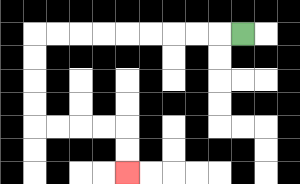{'start': '[10, 1]', 'end': '[5, 7]', 'path_directions': 'L,L,L,L,L,L,L,L,L,D,D,D,D,R,R,R,R,D,D', 'path_coordinates': '[[10, 1], [9, 1], [8, 1], [7, 1], [6, 1], [5, 1], [4, 1], [3, 1], [2, 1], [1, 1], [1, 2], [1, 3], [1, 4], [1, 5], [2, 5], [3, 5], [4, 5], [5, 5], [5, 6], [5, 7]]'}